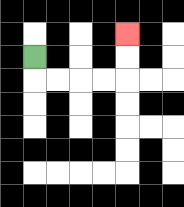{'start': '[1, 2]', 'end': '[5, 1]', 'path_directions': 'D,R,R,R,R,U,U', 'path_coordinates': '[[1, 2], [1, 3], [2, 3], [3, 3], [4, 3], [5, 3], [5, 2], [5, 1]]'}